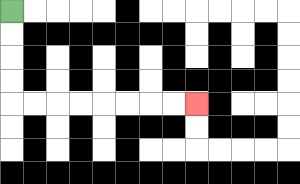{'start': '[0, 0]', 'end': '[8, 4]', 'path_directions': 'D,D,D,D,R,R,R,R,R,R,R,R', 'path_coordinates': '[[0, 0], [0, 1], [0, 2], [0, 3], [0, 4], [1, 4], [2, 4], [3, 4], [4, 4], [5, 4], [6, 4], [7, 4], [8, 4]]'}